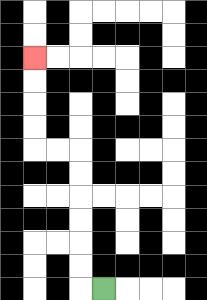{'start': '[4, 12]', 'end': '[1, 2]', 'path_directions': 'L,U,U,U,U,U,U,L,L,U,U,U,U', 'path_coordinates': '[[4, 12], [3, 12], [3, 11], [3, 10], [3, 9], [3, 8], [3, 7], [3, 6], [2, 6], [1, 6], [1, 5], [1, 4], [1, 3], [1, 2]]'}